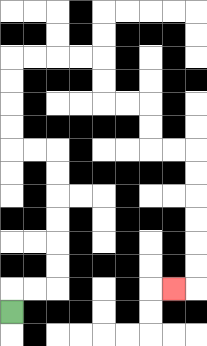{'start': '[0, 13]', 'end': '[7, 12]', 'path_directions': 'U,R,R,U,U,U,U,U,U,L,L,U,U,U,U,R,R,R,R,D,D,R,R,D,D,R,R,D,D,D,D,D,D,L', 'path_coordinates': '[[0, 13], [0, 12], [1, 12], [2, 12], [2, 11], [2, 10], [2, 9], [2, 8], [2, 7], [2, 6], [1, 6], [0, 6], [0, 5], [0, 4], [0, 3], [0, 2], [1, 2], [2, 2], [3, 2], [4, 2], [4, 3], [4, 4], [5, 4], [6, 4], [6, 5], [6, 6], [7, 6], [8, 6], [8, 7], [8, 8], [8, 9], [8, 10], [8, 11], [8, 12], [7, 12]]'}